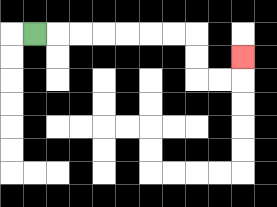{'start': '[1, 1]', 'end': '[10, 2]', 'path_directions': 'R,R,R,R,R,R,R,D,D,R,R,U', 'path_coordinates': '[[1, 1], [2, 1], [3, 1], [4, 1], [5, 1], [6, 1], [7, 1], [8, 1], [8, 2], [8, 3], [9, 3], [10, 3], [10, 2]]'}